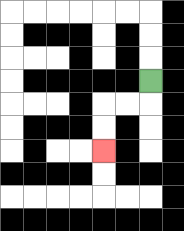{'start': '[6, 3]', 'end': '[4, 6]', 'path_directions': 'D,L,L,D,D', 'path_coordinates': '[[6, 3], [6, 4], [5, 4], [4, 4], [4, 5], [4, 6]]'}